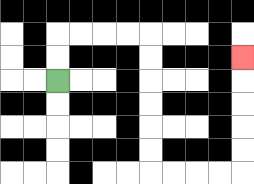{'start': '[2, 3]', 'end': '[10, 2]', 'path_directions': 'U,U,R,R,R,R,D,D,D,D,D,D,R,R,R,R,U,U,U,U,U', 'path_coordinates': '[[2, 3], [2, 2], [2, 1], [3, 1], [4, 1], [5, 1], [6, 1], [6, 2], [6, 3], [6, 4], [6, 5], [6, 6], [6, 7], [7, 7], [8, 7], [9, 7], [10, 7], [10, 6], [10, 5], [10, 4], [10, 3], [10, 2]]'}